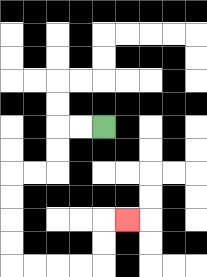{'start': '[4, 5]', 'end': '[5, 9]', 'path_directions': 'L,L,D,D,L,L,D,D,D,D,R,R,R,R,U,U,R', 'path_coordinates': '[[4, 5], [3, 5], [2, 5], [2, 6], [2, 7], [1, 7], [0, 7], [0, 8], [0, 9], [0, 10], [0, 11], [1, 11], [2, 11], [3, 11], [4, 11], [4, 10], [4, 9], [5, 9]]'}